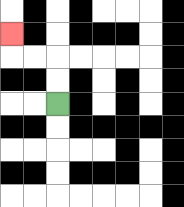{'start': '[2, 4]', 'end': '[0, 1]', 'path_directions': 'U,U,L,L,U', 'path_coordinates': '[[2, 4], [2, 3], [2, 2], [1, 2], [0, 2], [0, 1]]'}